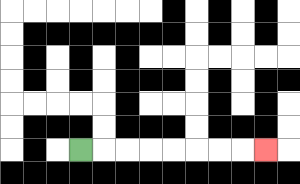{'start': '[3, 6]', 'end': '[11, 6]', 'path_directions': 'R,R,R,R,R,R,R,R', 'path_coordinates': '[[3, 6], [4, 6], [5, 6], [6, 6], [7, 6], [8, 6], [9, 6], [10, 6], [11, 6]]'}